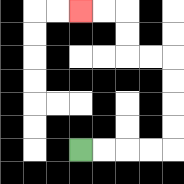{'start': '[3, 6]', 'end': '[3, 0]', 'path_directions': 'R,R,R,R,U,U,U,U,L,L,U,U,L,L', 'path_coordinates': '[[3, 6], [4, 6], [5, 6], [6, 6], [7, 6], [7, 5], [7, 4], [7, 3], [7, 2], [6, 2], [5, 2], [5, 1], [5, 0], [4, 0], [3, 0]]'}